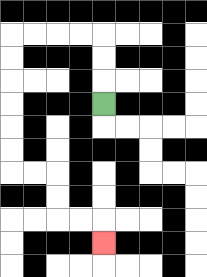{'start': '[4, 4]', 'end': '[4, 10]', 'path_directions': 'U,U,U,L,L,L,L,D,D,D,D,D,D,R,R,D,D,R,R,D', 'path_coordinates': '[[4, 4], [4, 3], [4, 2], [4, 1], [3, 1], [2, 1], [1, 1], [0, 1], [0, 2], [0, 3], [0, 4], [0, 5], [0, 6], [0, 7], [1, 7], [2, 7], [2, 8], [2, 9], [3, 9], [4, 9], [4, 10]]'}